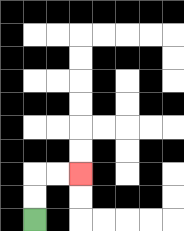{'start': '[1, 9]', 'end': '[3, 7]', 'path_directions': 'U,U,R,R', 'path_coordinates': '[[1, 9], [1, 8], [1, 7], [2, 7], [3, 7]]'}